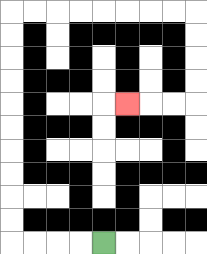{'start': '[4, 10]', 'end': '[5, 4]', 'path_directions': 'L,L,L,L,U,U,U,U,U,U,U,U,U,U,R,R,R,R,R,R,R,R,D,D,D,D,L,L,L', 'path_coordinates': '[[4, 10], [3, 10], [2, 10], [1, 10], [0, 10], [0, 9], [0, 8], [0, 7], [0, 6], [0, 5], [0, 4], [0, 3], [0, 2], [0, 1], [0, 0], [1, 0], [2, 0], [3, 0], [4, 0], [5, 0], [6, 0], [7, 0], [8, 0], [8, 1], [8, 2], [8, 3], [8, 4], [7, 4], [6, 4], [5, 4]]'}